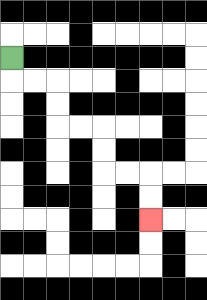{'start': '[0, 2]', 'end': '[6, 9]', 'path_directions': 'D,R,R,D,D,R,R,D,D,R,R,D,D', 'path_coordinates': '[[0, 2], [0, 3], [1, 3], [2, 3], [2, 4], [2, 5], [3, 5], [4, 5], [4, 6], [4, 7], [5, 7], [6, 7], [6, 8], [6, 9]]'}